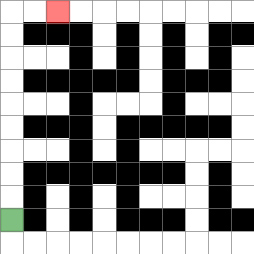{'start': '[0, 9]', 'end': '[2, 0]', 'path_directions': 'U,U,U,U,U,U,U,U,U,R,R', 'path_coordinates': '[[0, 9], [0, 8], [0, 7], [0, 6], [0, 5], [0, 4], [0, 3], [0, 2], [0, 1], [0, 0], [1, 0], [2, 0]]'}